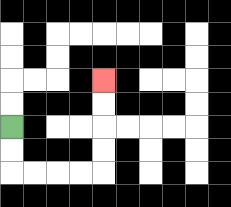{'start': '[0, 5]', 'end': '[4, 3]', 'path_directions': 'D,D,R,R,R,R,U,U,U,U', 'path_coordinates': '[[0, 5], [0, 6], [0, 7], [1, 7], [2, 7], [3, 7], [4, 7], [4, 6], [4, 5], [4, 4], [4, 3]]'}